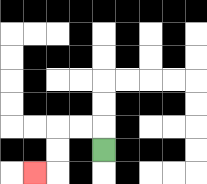{'start': '[4, 6]', 'end': '[1, 7]', 'path_directions': 'U,L,L,D,D,L', 'path_coordinates': '[[4, 6], [4, 5], [3, 5], [2, 5], [2, 6], [2, 7], [1, 7]]'}